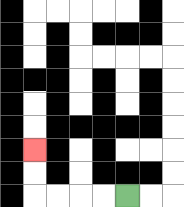{'start': '[5, 8]', 'end': '[1, 6]', 'path_directions': 'L,L,L,L,U,U', 'path_coordinates': '[[5, 8], [4, 8], [3, 8], [2, 8], [1, 8], [1, 7], [1, 6]]'}